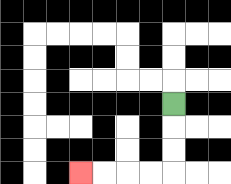{'start': '[7, 4]', 'end': '[3, 7]', 'path_directions': 'D,D,D,L,L,L,L', 'path_coordinates': '[[7, 4], [7, 5], [7, 6], [7, 7], [6, 7], [5, 7], [4, 7], [3, 7]]'}